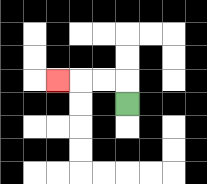{'start': '[5, 4]', 'end': '[2, 3]', 'path_directions': 'U,L,L,L', 'path_coordinates': '[[5, 4], [5, 3], [4, 3], [3, 3], [2, 3]]'}